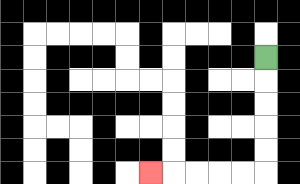{'start': '[11, 2]', 'end': '[6, 7]', 'path_directions': 'D,D,D,D,D,L,L,L,L,L', 'path_coordinates': '[[11, 2], [11, 3], [11, 4], [11, 5], [11, 6], [11, 7], [10, 7], [9, 7], [8, 7], [7, 7], [6, 7]]'}